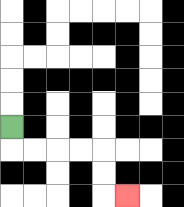{'start': '[0, 5]', 'end': '[5, 8]', 'path_directions': 'D,R,R,R,R,D,D,R', 'path_coordinates': '[[0, 5], [0, 6], [1, 6], [2, 6], [3, 6], [4, 6], [4, 7], [4, 8], [5, 8]]'}